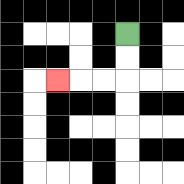{'start': '[5, 1]', 'end': '[2, 3]', 'path_directions': 'D,D,L,L,L', 'path_coordinates': '[[5, 1], [5, 2], [5, 3], [4, 3], [3, 3], [2, 3]]'}